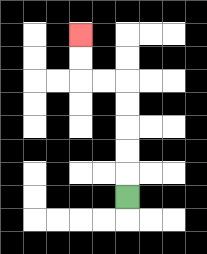{'start': '[5, 8]', 'end': '[3, 1]', 'path_directions': 'U,U,U,U,U,L,L,U,U', 'path_coordinates': '[[5, 8], [5, 7], [5, 6], [5, 5], [5, 4], [5, 3], [4, 3], [3, 3], [3, 2], [3, 1]]'}